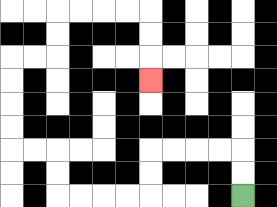{'start': '[10, 8]', 'end': '[6, 3]', 'path_directions': 'U,U,L,L,L,L,D,D,L,L,L,L,U,U,L,L,U,U,U,U,R,R,U,U,R,R,R,R,D,D,D', 'path_coordinates': '[[10, 8], [10, 7], [10, 6], [9, 6], [8, 6], [7, 6], [6, 6], [6, 7], [6, 8], [5, 8], [4, 8], [3, 8], [2, 8], [2, 7], [2, 6], [1, 6], [0, 6], [0, 5], [0, 4], [0, 3], [0, 2], [1, 2], [2, 2], [2, 1], [2, 0], [3, 0], [4, 0], [5, 0], [6, 0], [6, 1], [6, 2], [6, 3]]'}